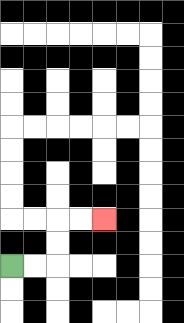{'start': '[0, 11]', 'end': '[4, 9]', 'path_directions': 'R,R,U,U,R,R', 'path_coordinates': '[[0, 11], [1, 11], [2, 11], [2, 10], [2, 9], [3, 9], [4, 9]]'}